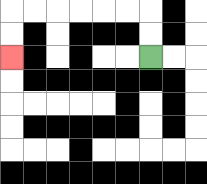{'start': '[6, 2]', 'end': '[0, 2]', 'path_directions': 'U,U,L,L,L,L,L,L,D,D', 'path_coordinates': '[[6, 2], [6, 1], [6, 0], [5, 0], [4, 0], [3, 0], [2, 0], [1, 0], [0, 0], [0, 1], [0, 2]]'}